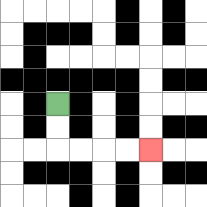{'start': '[2, 4]', 'end': '[6, 6]', 'path_directions': 'D,D,R,R,R,R', 'path_coordinates': '[[2, 4], [2, 5], [2, 6], [3, 6], [4, 6], [5, 6], [6, 6]]'}